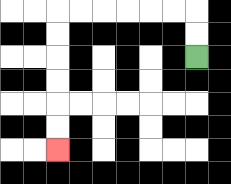{'start': '[8, 2]', 'end': '[2, 6]', 'path_directions': 'U,U,L,L,L,L,L,L,D,D,D,D,D,D', 'path_coordinates': '[[8, 2], [8, 1], [8, 0], [7, 0], [6, 0], [5, 0], [4, 0], [3, 0], [2, 0], [2, 1], [2, 2], [2, 3], [2, 4], [2, 5], [2, 6]]'}